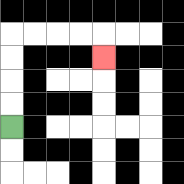{'start': '[0, 5]', 'end': '[4, 2]', 'path_directions': 'U,U,U,U,R,R,R,R,D', 'path_coordinates': '[[0, 5], [0, 4], [0, 3], [0, 2], [0, 1], [1, 1], [2, 1], [3, 1], [4, 1], [4, 2]]'}